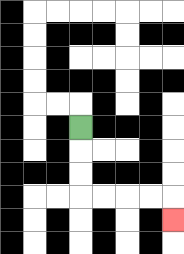{'start': '[3, 5]', 'end': '[7, 9]', 'path_directions': 'D,D,D,R,R,R,R,D', 'path_coordinates': '[[3, 5], [3, 6], [3, 7], [3, 8], [4, 8], [5, 8], [6, 8], [7, 8], [7, 9]]'}